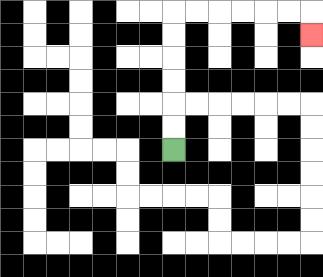{'start': '[7, 6]', 'end': '[13, 1]', 'path_directions': 'U,U,U,U,U,U,R,R,R,R,R,R,D', 'path_coordinates': '[[7, 6], [7, 5], [7, 4], [7, 3], [7, 2], [7, 1], [7, 0], [8, 0], [9, 0], [10, 0], [11, 0], [12, 0], [13, 0], [13, 1]]'}